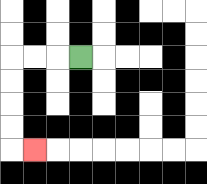{'start': '[3, 2]', 'end': '[1, 6]', 'path_directions': 'L,L,L,D,D,D,D,R', 'path_coordinates': '[[3, 2], [2, 2], [1, 2], [0, 2], [0, 3], [0, 4], [0, 5], [0, 6], [1, 6]]'}